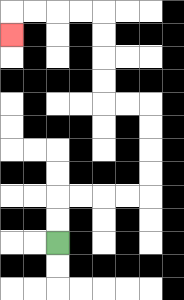{'start': '[2, 10]', 'end': '[0, 1]', 'path_directions': 'U,U,R,R,R,R,U,U,U,U,L,L,U,U,U,U,L,L,L,L,D', 'path_coordinates': '[[2, 10], [2, 9], [2, 8], [3, 8], [4, 8], [5, 8], [6, 8], [6, 7], [6, 6], [6, 5], [6, 4], [5, 4], [4, 4], [4, 3], [4, 2], [4, 1], [4, 0], [3, 0], [2, 0], [1, 0], [0, 0], [0, 1]]'}